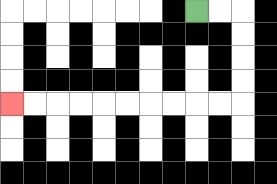{'start': '[8, 0]', 'end': '[0, 4]', 'path_directions': 'R,R,D,D,D,D,L,L,L,L,L,L,L,L,L,L', 'path_coordinates': '[[8, 0], [9, 0], [10, 0], [10, 1], [10, 2], [10, 3], [10, 4], [9, 4], [8, 4], [7, 4], [6, 4], [5, 4], [4, 4], [3, 4], [2, 4], [1, 4], [0, 4]]'}